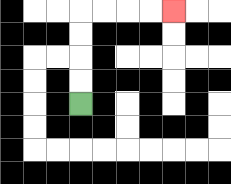{'start': '[3, 4]', 'end': '[7, 0]', 'path_directions': 'U,U,U,U,R,R,R,R', 'path_coordinates': '[[3, 4], [3, 3], [3, 2], [3, 1], [3, 0], [4, 0], [5, 0], [6, 0], [7, 0]]'}